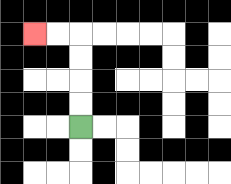{'start': '[3, 5]', 'end': '[1, 1]', 'path_directions': 'U,U,U,U,L,L', 'path_coordinates': '[[3, 5], [3, 4], [3, 3], [3, 2], [3, 1], [2, 1], [1, 1]]'}